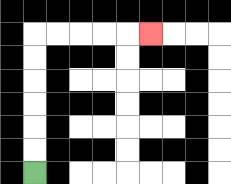{'start': '[1, 7]', 'end': '[6, 1]', 'path_directions': 'U,U,U,U,U,U,R,R,R,R,R', 'path_coordinates': '[[1, 7], [1, 6], [1, 5], [1, 4], [1, 3], [1, 2], [1, 1], [2, 1], [3, 1], [4, 1], [5, 1], [6, 1]]'}